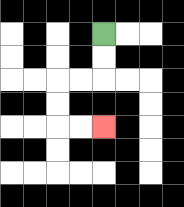{'start': '[4, 1]', 'end': '[4, 5]', 'path_directions': 'D,D,L,L,D,D,R,R', 'path_coordinates': '[[4, 1], [4, 2], [4, 3], [3, 3], [2, 3], [2, 4], [2, 5], [3, 5], [4, 5]]'}